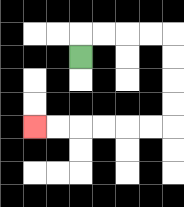{'start': '[3, 2]', 'end': '[1, 5]', 'path_directions': 'U,R,R,R,R,D,D,D,D,L,L,L,L,L,L', 'path_coordinates': '[[3, 2], [3, 1], [4, 1], [5, 1], [6, 1], [7, 1], [7, 2], [7, 3], [7, 4], [7, 5], [6, 5], [5, 5], [4, 5], [3, 5], [2, 5], [1, 5]]'}